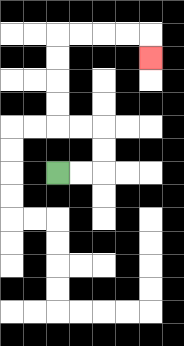{'start': '[2, 7]', 'end': '[6, 2]', 'path_directions': 'R,R,U,U,L,L,U,U,U,U,R,R,R,R,D', 'path_coordinates': '[[2, 7], [3, 7], [4, 7], [4, 6], [4, 5], [3, 5], [2, 5], [2, 4], [2, 3], [2, 2], [2, 1], [3, 1], [4, 1], [5, 1], [6, 1], [6, 2]]'}